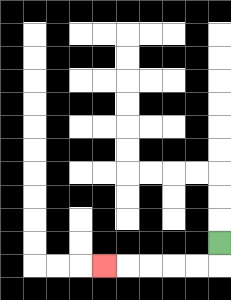{'start': '[9, 10]', 'end': '[4, 11]', 'path_directions': 'D,L,L,L,L,L', 'path_coordinates': '[[9, 10], [9, 11], [8, 11], [7, 11], [6, 11], [5, 11], [4, 11]]'}